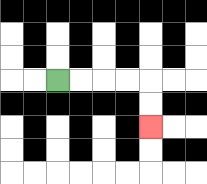{'start': '[2, 3]', 'end': '[6, 5]', 'path_directions': 'R,R,R,R,D,D', 'path_coordinates': '[[2, 3], [3, 3], [4, 3], [5, 3], [6, 3], [6, 4], [6, 5]]'}